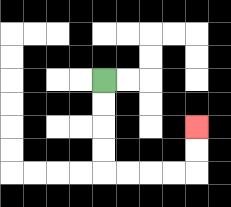{'start': '[4, 3]', 'end': '[8, 5]', 'path_directions': 'D,D,D,D,R,R,R,R,U,U', 'path_coordinates': '[[4, 3], [4, 4], [4, 5], [4, 6], [4, 7], [5, 7], [6, 7], [7, 7], [8, 7], [8, 6], [8, 5]]'}